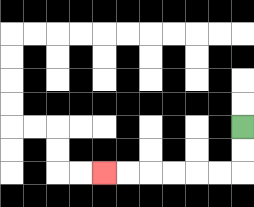{'start': '[10, 5]', 'end': '[4, 7]', 'path_directions': 'D,D,L,L,L,L,L,L', 'path_coordinates': '[[10, 5], [10, 6], [10, 7], [9, 7], [8, 7], [7, 7], [6, 7], [5, 7], [4, 7]]'}